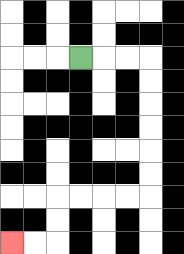{'start': '[3, 2]', 'end': '[0, 10]', 'path_directions': 'R,R,R,D,D,D,D,D,D,L,L,L,L,D,D,L,L', 'path_coordinates': '[[3, 2], [4, 2], [5, 2], [6, 2], [6, 3], [6, 4], [6, 5], [6, 6], [6, 7], [6, 8], [5, 8], [4, 8], [3, 8], [2, 8], [2, 9], [2, 10], [1, 10], [0, 10]]'}